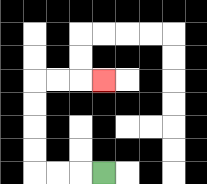{'start': '[4, 7]', 'end': '[4, 3]', 'path_directions': 'L,L,L,U,U,U,U,R,R,R', 'path_coordinates': '[[4, 7], [3, 7], [2, 7], [1, 7], [1, 6], [1, 5], [1, 4], [1, 3], [2, 3], [3, 3], [4, 3]]'}